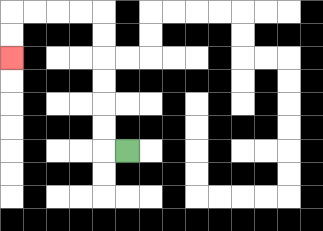{'start': '[5, 6]', 'end': '[0, 2]', 'path_directions': 'L,U,U,U,U,U,U,L,L,L,L,D,D', 'path_coordinates': '[[5, 6], [4, 6], [4, 5], [4, 4], [4, 3], [4, 2], [4, 1], [4, 0], [3, 0], [2, 0], [1, 0], [0, 0], [0, 1], [0, 2]]'}